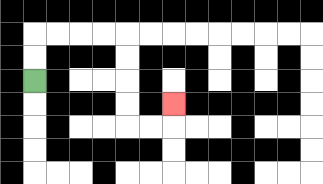{'start': '[1, 3]', 'end': '[7, 4]', 'path_directions': 'U,U,R,R,R,R,D,D,D,D,R,R,U', 'path_coordinates': '[[1, 3], [1, 2], [1, 1], [2, 1], [3, 1], [4, 1], [5, 1], [5, 2], [5, 3], [5, 4], [5, 5], [6, 5], [7, 5], [7, 4]]'}